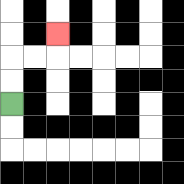{'start': '[0, 4]', 'end': '[2, 1]', 'path_directions': 'U,U,R,R,U', 'path_coordinates': '[[0, 4], [0, 3], [0, 2], [1, 2], [2, 2], [2, 1]]'}